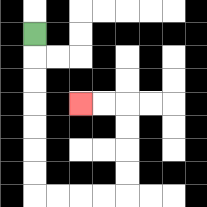{'start': '[1, 1]', 'end': '[3, 4]', 'path_directions': 'D,D,D,D,D,D,D,R,R,R,R,U,U,U,U,L,L', 'path_coordinates': '[[1, 1], [1, 2], [1, 3], [1, 4], [1, 5], [1, 6], [1, 7], [1, 8], [2, 8], [3, 8], [4, 8], [5, 8], [5, 7], [5, 6], [5, 5], [5, 4], [4, 4], [3, 4]]'}